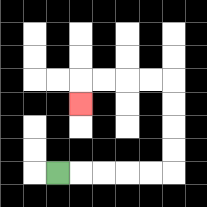{'start': '[2, 7]', 'end': '[3, 4]', 'path_directions': 'R,R,R,R,R,U,U,U,U,L,L,L,L,D', 'path_coordinates': '[[2, 7], [3, 7], [4, 7], [5, 7], [6, 7], [7, 7], [7, 6], [7, 5], [7, 4], [7, 3], [6, 3], [5, 3], [4, 3], [3, 3], [3, 4]]'}